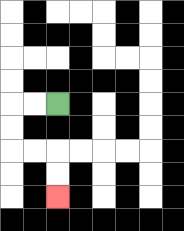{'start': '[2, 4]', 'end': '[2, 8]', 'path_directions': 'L,L,D,D,R,R,D,D', 'path_coordinates': '[[2, 4], [1, 4], [0, 4], [0, 5], [0, 6], [1, 6], [2, 6], [2, 7], [2, 8]]'}